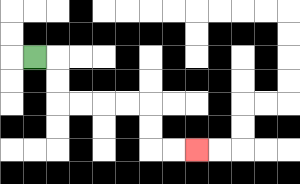{'start': '[1, 2]', 'end': '[8, 6]', 'path_directions': 'R,D,D,R,R,R,R,D,D,R,R', 'path_coordinates': '[[1, 2], [2, 2], [2, 3], [2, 4], [3, 4], [4, 4], [5, 4], [6, 4], [6, 5], [6, 6], [7, 6], [8, 6]]'}